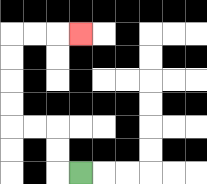{'start': '[3, 7]', 'end': '[3, 1]', 'path_directions': 'L,U,U,L,L,U,U,U,U,R,R,R', 'path_coordinates': '[[3, 7], [2, 7], [2, 6], [2, 5], [1, 5], [0, 5], [0, 4], [0, 3], [0, 2], [0, 1], [1, 1], [2, 1], [3, 1]]'}